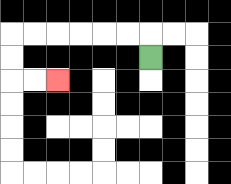{'start': '[6, 2]', 'end': '[2, 3]', 'path_directions': 'U,L,L,L,L,L,L,D,D,R,R', 'path_coordinates': '[[6, 2], [6, 1], [5, 1], [4, 1], [3, 1], [2, 1], [1, 1], [0, 1], [0, 2], [0, 3], [1, 3], [2, 3]]'}